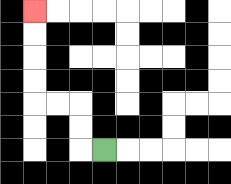{'start': '[4, 6]', 'end': '[1, 0]', 'path_directions': 'L,U,U,L,L,U,U,U,U', 'path_coordinates': '[[4, 6], [3, 6], [3, 5], [3, 4], [2, 4], [1, 4], [1, 3], [1, 2], [1, 1], [1, 0]]'}